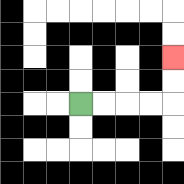{'start': '[3, 4]', 'end': '[7, 2]', 'path_directions': 'R,R,R,R,U,U', 'path_coordinates': '[[3, 4], [4, 4], [5, 4], [6, 4], [7, 4], [7, 3], [7, 2]]'}